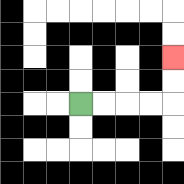{'start': '[3, 4]', 'end': '[7, 2]', 'path_directions': 'R,R,R,R,U,U', 'path_coordinates': '[[3, 4], [4, 4], [5, 4], [6, 4], [7, 4], [7, 3], [7, 2]]'}